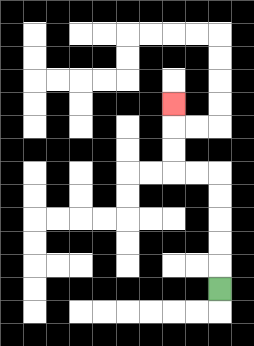{'start': '[9, 12]', 'end': '[7, 4]', 'path_directions': 'U,U,U,U,U,L,L,U,U,U', 'path_coordinates': '[[9, 12], [9, 11], [9, 10], [9, 9], [9, 8], [9, 7], [8, 7], [7, 7], [7, 6], [7, 5], [7, 4]]'}